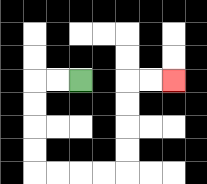{'start': '[3, 3]', 'end': '[7, 3]', 'path_directions': 'L,L,D,D,D,D,R,R,R,R,U,U,U,U,R,R', 'path_coordinates': '[[3, 3], [2, 3], [1, 3], [1, 4], [1, 5], [1, 6], [1, 7], [2, 7], [3, 7], [4, 7], [5, 7], [5, 6], [5, 5], [5, 4], [5, 3], [6, 3], [7, 3]]'}